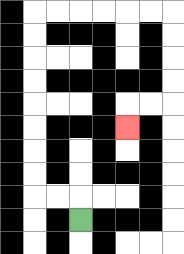{'start': '[3, 9]', 'end': '[5, 5]', 'path_directions': 'U,L,L,U,U,U,U,U,U,U,U,R,R,R,R,R,R,D,D,D,D,L,L,D', 'path_coordinates': '[[3, 9], [3, 8], [2, 8], [1, 8], [1, 7], [1, 6], [1, 5], [1, 4], [1, 3], [1, 2], [1, 1], [1, 0], [2, 0], [3, 0], [4, 0], [5, 0], [6, 0], [7, 0], [7, 1], [7, 2], [7, 3], [7, 4], [6, 4], [5, 4], [5, 5]]'}